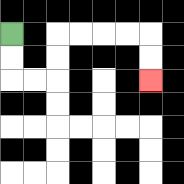{'start': '[0, 1]', 'end': '[6, 3]', 'path_directions': 'D,D,R,R,U,U,R,R,R,R,D,D', 'path_coordinates': '[[0, 1], [0, 2], [0, 3], [1, 3], [2, 3], [2, 2], [2, 1], [3, 1], [4, 1], [5, 1], [6, 1], [6, 2], [6, 3]]'}